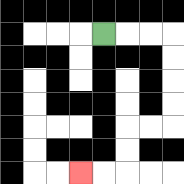{'start': '[4, 1]', 'end': '[3, 7]', 'path_directions': 'R,R,R,D,D,D,D,L,L,D,D,L,L', 'path_coordinates': '[[4, 1], [5, 1], [6, 1], [7, 1], [7, 2], [7, 3], [7, 4], [7, 5], [6, 5], [5, 5], [5, 6], [5, 7], [4, 7], [3, 7]]'}